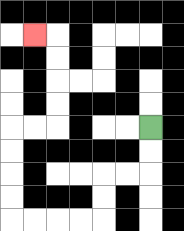{'start': '[6, 5]', 'end': '[1, 1]', 'path_directions': 'D,D,L,L,D,D,L,L,L,L,U,U,U,U,R,R,U,U,U,U,L', 'path_coordinates': '[[6, 5], [6, 6], [6, 7], [5, 7], [4, 7], [4, 8], [4, 9], [3, 9], [2, 9], [1, 9], [0, 9], [0, 8], [0, 7], [0, 6], [0, 5], [1, 5], [2, 5], [2, 4], [2, 3], [2, 2], [2, 1], [1, 1]]'}